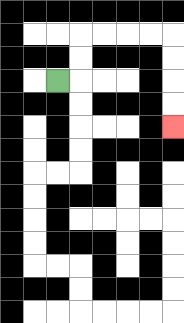{'start': '[2, 3]', 'end': '[7, 5]', 'path_directions': 'R,U,U,R,R,R,R,D,D,D,D', 'path_coordinates': '[[2, 3], [3, 3], [3, 2], [3, 1], [4, 1], [5, 1], [6, 1], [7, 1], [7, 2], [7, 3], [7, 4], [7, 5]]'}